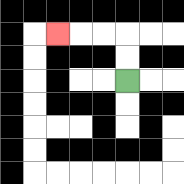{'start': '[5, 3]', 'end': '[2, 1]', 'path_directions': 'U,U,L,L,L', 'path_coordinates': '[[5, 3], [5, 2], [5, 1], [4, 1], [3, 1], [2, 1]]'}